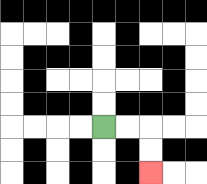{'start': '[4, 5]', 'end': '[6, 7]', 'path_directions': 'R,R,D,D', 'path_coordinates': '[[4, 5], [5, 5], [6, 5], [6, 6], [6, 7]]'}